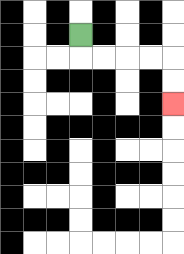{'start': '[3, 1]', 'end': '[7, 4]', 'path_directions': 'D,R,R,R,R,D,D', 'path_coordinates': '[[3, 1], [3, 2], [4, 2], [5, 2], [6, 2], [7, 2], [7, 3], [7, 4]]'}